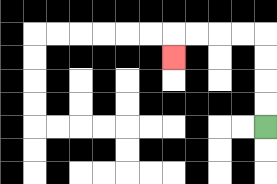{'start': '[11, 5]', 'end': '[7, 2]', 'path_directions': 'U,U,U,U,L,L,L,L,D', 'path_coordinates': '[[11, 5], [11, 4], [11, 3], [11, 2], [11, 1], [10, 1], [9, 1], [8, 1], [7, 1], [7, 2]]'}